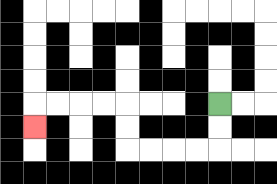{'start': '[9, 4]', 'end': '[1, 5]', 'path_directions': 'D,D,L,L,L,L,U,U,L,L,L,L,D', 'path_coordinates': '[[9, 4], [9, 5], [9, 6], [8, 6], [7, 6], [6, 6], [5, 6], [5, 5], [5, 4], [4, 4], [3, 4], [2, 4], [1, 4], [1, 5]]'}